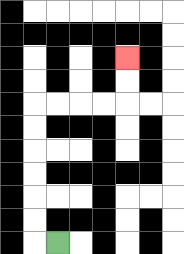{'start': '[2, 10]', 'end': '[5, 2]', 'path_directions': 'L,U,U,U,U,U,U,R,R,R,R,U,U', 'path_coordinates': '[[2, 10], [1, 10], [1, 9], [1, 8], [1, 7], [1, 6], [1, 5], [1, 4], [2, 4], [3, 4], [4, 4], [5, 4], [5, 3], [5, 2]]'}